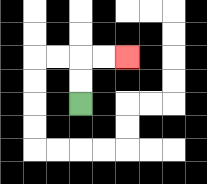{'start': '[3, 4]', 'end': '[5, 2]', 'path_directions': 'U,U,R,R', 'path_coordinates': '[[3, 4], [3, 3], [3, 2], [4, 2], [5, 2]]'}